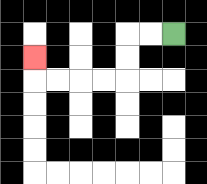{'start': '[7, 1]', 'end': '[1, 2]', 'path_directions': 'L,L,D,D,L,L,L,L,U', 'path_coordinates': '[[7, 1], [6, 1], [5, 1], [5, 2], [5, 3], [4, 3], [3, 3], [2, 3], [1, 3], [1, 2]]'}